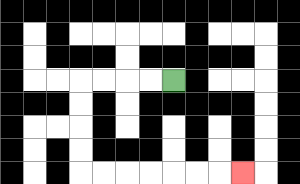{'start': '[7, 3]', 'end': '[10, 7]', 'path_directions': 'L,L,L,L,D,D,D,D,R,R,R,R,R,R,R', 'path_coordinates': '[[7, 3], [6, 3], [5, 3], [4, 3], [3, 3], [3, 4], [3, 5], [3, 6], [3, 7], [4, 7], [5, 7], [6, 7], [7, 7], [8, 7], [9, 7], [10, 7]]'}